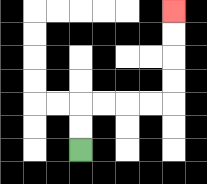{'start': '[3, 6]', 'end': '[7, 0]', 'path_directions': 'U,U,R,R,R,R,U,U,U,U', 'path_coordinates': '[[3, 6], [3, 5], [3, 4], [4, 4], [5, 4], [6, 4], [7, 4], [7, 3], [7, 2], [7, 1], [7, 0]]'}